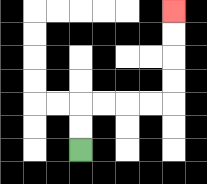{'start': '[3, 6]', 'end': '[7, 0]', 'path_directions': 'U,U,R,R,R,R,U,U,U,U', 'path_coordinates': '[[3, 6], [3, 5], [3, 4], [4, 4], [5, 4], [6, 4], [7, 4], [7, 3], [7, 2], [7, 1], [7, 0]]'}